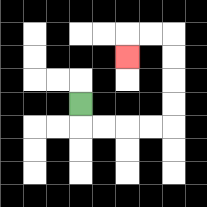{'start': '[3, 4]', 'end': '[5, 2]', 'path_directions': 'D,R,R,R,R,U,U,U,U,L,L,D', 'path_coordinates': '[[3, 4], [3, 5], [4, 5], [5, 5], [6, 5], [7, 5], [7, 4], [7, 3], [7, 2], [7, 1], [6, 1], [5, 1], [5, 2]]'}